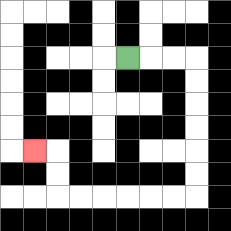{'start': '[5, 2]', 'end': '[1, 6]', 'path_directions': 'R,R,R,D,D,D,D,D,D,L,L,L,L,L,L,U,U,L', 'path_coordinates': '[[5, 2], [6, 2], [7, 2], [8, 2], [8, 3], [8, 4], [8, 5], [8, 6], [8, 7], [8, 8], [7, 8], [6, 8], [5, 8], [4, 8], [3, 8], [2, 8], [2, 7], [2, 6], [1, 6]]'}